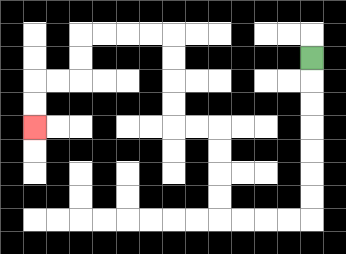{'start': '[13, 2]', 'end': '[1, 5]', 'path_directions': 'D,D,D,D,D,D,D,L,L,L,L,U,U,U,U,L,L,U,U,U,U,L,L,L,L,D,D,L,L,D,D', 'path_coordinates': '[[13, 2], [13, 3], [13, 4], [13, 5], [13, 6], [13, 7], [13, 8], [13, 9], [12, 9], [11, 9], [10, 9], [9, 9], [9, 8], [9, 7], [9, 6], [9, 5], [8, 5], [7, 5], [7, 4], [7, 3], [7, 2], [7, 1], [6, 1], [5, 1], [4, 1], [3, 1], [3, 2], [3, 3], [2, 3], [1, 3], [1, 4], [1, 5]]'}